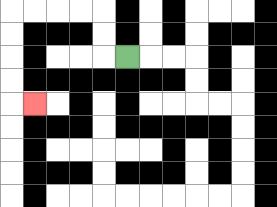{'start': '[5, 2]', 'end': '[1, 4]', 'path_directions': 'L,U,U,L,L,L,L,D,D,D,D,R', 'path_coordinates': '[[5, 2], [4, 2], [4, 1], [4, 0], [3, 0], [2, 0], [1, 0], [0, 0], [0, 1], [0, 2], [0, 3], [0, 4], [1, 4]]'}